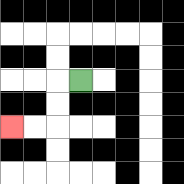{'start': '[3, 3]', 'end': '[0, 5]', 'path_directions': 'L,D,D,L,L', 'path_coordinates': '[[3, 3], [2, 3], [2, 4], [2, 5], [1, 5], [0, 5]]'}